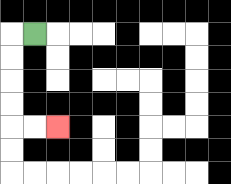{'start': '[1, 1]', 'end': '[2, 5]', 'path_directions': 'L,D,D,D,D,R,R', 'path_coordinates': '[[1, 1], [0, 1], [0, 2], [0, 3], [0, 4], [0, 5], [1, 5], [2, 5]]'}